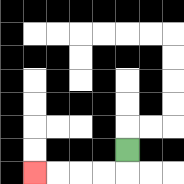{'start': '[5, 6]', 'end': '[1, 7]', 'path_directions': 'D,L,L,L,L', 'path_coordinates': '[[5, 6], [5, 7], [4, 7], [3, 7], [2, 7], [1, 7]]'}